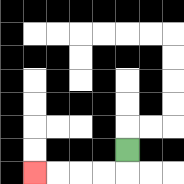{'start': '[5, 6]', 'end': '[1, 7]', 'path_directions': 'D,L,L,L,L', 'path_coordinates': '[[5, 6], [5, 7], [4, 7], [3, 7], [2, 7], [1, 7]]'}